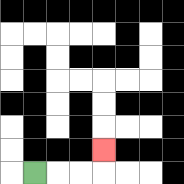{'start': '[1, 7]', 'end': '[4, 6]', 'path_directions': 'R,R,R,U', 'path_coordinates': '[[1, 7], [2, 7], [3, 7], [4, 7], [4, 6]]'}